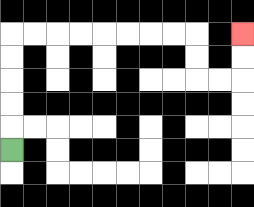{'start': '[0, 6]', 'end': '[10, 1]', 'path_directions': 'U,U,U,U,U,R,R,R,R,R,R,R,R,D,D,R,R,U,U', 'path_coordinates': '[[0, 6], [0, 5], [0, 4], [0, 3], [0, 2], [0, 1], [1, 1], [2, 1], [3, 1], [4, 1], [5, 1], [6, 1], [7, 1], [8, 1], [8, 2], [8, 3], [9, 3], [10, 3], [10, 2], [10, 1]]'}